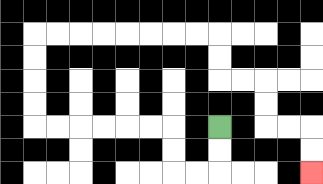{'start': '[9, 5]', 'end': '[13, 7]', 'path_directions': 'D,D,L,L,U,U,L,L,L,L,L,L,U,U,U,U,R,R,R,R,R,R,R,R,D,D,R,R,D,D,R,R,D,D', 'path_coordinates': '[[9, 5], [9, 6], [9, 7], [8, 7], [7, 7], [7, 6], [7, 5], [6, 5], [5, 5], [4, 5], [3, 5], [2, 5], [1, 5], [1, 4], [1, 3], [1, 2], [1, 1], [2, 1], [3, 1], [4, 1], [5, 1], [6, 1], [7, 1], [8, 1], [9, 1], [9, 2], [9, 3], [10, 3], [11, 3], [11, 4], [11, 5], [12, 5], [13, 5], [13, 6], [13, 7]]'}